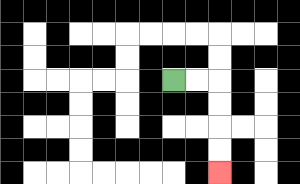{'start': '[7, 3]', 'end': '[9, 7]', 'path_directions': 'R,R,D,D,D,D', 'path_coordinates': '[[7, 3], [8, 3], [9, 3], [9, 4], [9, 5], [9, 6], [9, 7]]'}